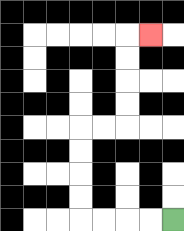{'start': '[7, 9]', 'end': '[6, 1]', 'path_directions': 'L,L,L,L,U,U,U,U,R,R,U,U,U,U,R', 'path_coordinates': '[[7, 9], [6, 9], [5, 9], [4, 9], [3, 9], [3, 8], [3, 7], [3, 6], [3, 5], [4, 5], [5, 5], [5, 4], [5, 3], [5, 2], [5, 1], [6, 1]]'}